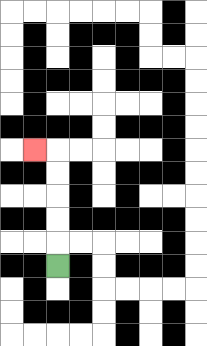{'start': '[2, 11]', 'end': '[1, 6]', 'path_directions': 'U,U,U,U,U,L', 'path_coordinates': '[[2, 11], [2, 10], [2, 9], [2, 8], [2, 7], [2, 6], [1, 6]]'}